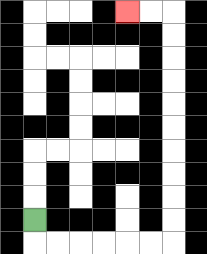{'start': '[1, 9]', 'end': '[5, 0]', 'path_directions': 'D,R,R,R,R,R,R,U,U,U,U,U,U,U,U,U,U,L,L', 'path_coordinates': '[[1, 9], [1, 10], [2, 10], [3, 10], [4, 10], [5, 10], [6, 10], [7, 10], [7, 9], [7, 8], [7, 7], [7, 6], [7, 5], [7, 4], [7, 3], [7, 2], [7, 1], [7, 0], [6, 0], [5, 0]]'}